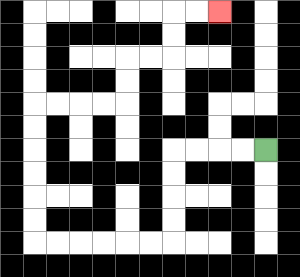{'start': '[11, 6]', 'end': '[9, 0]', 'path_directions': 'L,L,L,L,D,D,D,D,L,L,L,L,L,L,U,U,U,U,U,U,R,R,R,R,U,U,R,R,U,U,R,R', 'path_coordinates': '[[11, 6], [10, 6], [9, 6], [8, 6], [7, 6], [7, 7], [7, 8], [7, 9], [7, 10], [6, 10], [5, 10], [4, 10], [3, 10], [2, 10], [1, 10], [1, 9], [1, 8], [1, 7], [1, 6], [1, 5], [1, 4], [2, 4], [3, 4], [4, 4], [5, 4], [5, 3], [5, 2], [6, 2], [7, 2], [7, 1], [7, 0], [8, 0], [9, 0]]'}